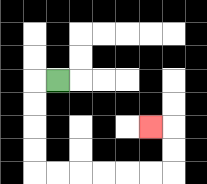{'start': '[2, 3]', 'end': '[6, 5]', 'path_directions': 'L,D,D,D,D,R,R,R,R,R,R,U,U,L', 'path_coordinates': '[[2, 3], [1, 3], [1, 4], [1, 5], [1, 6], [1, 7], [2, 7], [3, 7], [4, 7], [5, 7], [6, 7], [7, 7], [7, 6], [7, 5], [6, 5]]'}